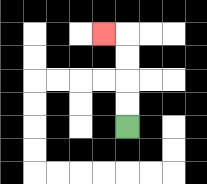{'start': '[5, 5]', 'end': '[4, 1]', 'path_directions': 'U,U,U,U,L', 'path_coordinates': '[[5, 5], [5, 4], [5, 3], [5, 2], [5, 1], [4, 1]]'}